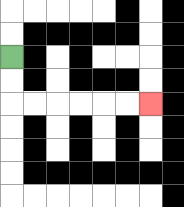{'start': '[0, 2]', 'end': '[6, 4]', 'path_directions': 'D,D,R,R,R,R,R,R', 'path_coordinates': '[[0, 2], [0, 3], [0, 4], [1, 4], [2, 4], [3, 4], [4, 4], [5, 4], [6, 4]]'}